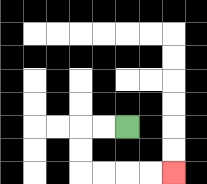{'start': '[5, 5]', 'end': '[7, 7]', 'path_directions': 'L,L,D,D,R,R,R,R', 'path_coordinates': '[[5, 5], [4, 5], [3, 5], [3, 6], [3, 7], [4, 7], [5, 7], [6, 7], [7, 7]]'}